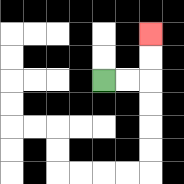{'start': '[4, 3]', 'end': '[6, 1]', 'path_directions': 'R,R,U,U', 'path_coordinates': '[[4, 3], [5, 3], [6, 3], [6, 2], [6, 1]]'}